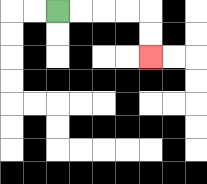{'start': '[2, 0]', 'end': '[6, 2]', 'path_directions': 'R,R,R,R,D,D', 'path_coordinates': '[[2, 0], [3, 0], [4, 0], [5, 0], [6, 0], [6, 1], [6, 2]]'}